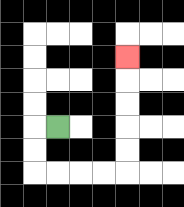{'start': '[2, 5]', 'end': '[5, 2]', 'path_directions': 'L,D,D,R,R,R,R,U,U,U,U,U', 'path_coordinates': '[[2, 5], [1, 5], [1, 6], [1, 7], [2, 7], [3, 7], [4, 7], [5, 7], [5, 6], [5, 5], [5, 4], [5, 3], [5, 2]]'}